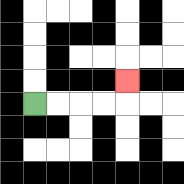{'start': '[1, 4]', 'end': '[5, 3]', 'path_directions': 'R,R,R,R,U', 'path_coordinates': '[[1, 4], [2, 4], [3, 4], [4, 4], [5, 4], [5, 3]]'}